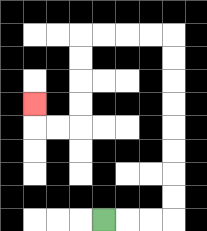{'start': '[4, 9]', 'end': '[1, 4]', 'path_directions': 'R,R,R,U,U,U,U,U,U,U,U,L,L,L,L,D,D,D,D,L,L,U', 'path_coordinates': '[[4, 9], [5, 9], [6, 9], [7, 9], [7, 8], [7, 7], [7, 6], [7, 5], [7, 4], [7, 3], [7, 2], [7, 1], [6, 1], [5, 1], [4, 1], [3, 1], [3, 2], [3, 3], [3, 4], [3, 5], [2, 5], [1, 5], [1, 4]]'}